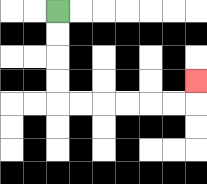{'start': '[2, 0]', 'end': '[8, 3]', 'path_directions': 'D,D,D,D,R,R,R,R,R,R,U', 'path_coordinates': '[[2, 0], [2, 1], [2, 2], [2, 3], [2, 4], [3, 4], [4, 4], [5, 4], [6, 4], [7, 4], [8, 4], [8, 3]]'}